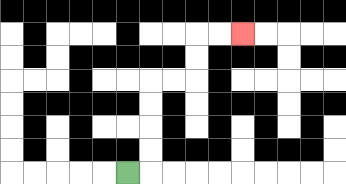{'start': '[5, 7]', 'end': '[10, 1]', 'path_directions': 'R,U,U,U,U,R,R,U,U,R,R', 'path_coordinates': '[[5, 7], [6, 7], [6, 6], [6, 5], [6, 4], [6, 3], [7, 3], [8, 3], [8, 2], [8, 1], [9, 1], [10, 1]]'}